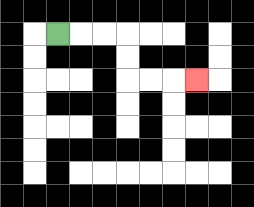{'start': '[2, 1]', 'end': '[8, 3]', 'path_directions': 'R,R,R,D,D,R,R,R', 'path_coordinates': '[[2, 1], [3, 1], [4, 1], [5, 1], [5, 2], [5, 3], [6, 3], [7, 3], [8, 3]]'}